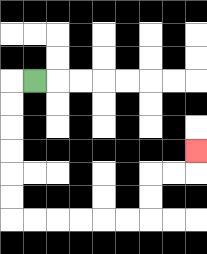{'start': '[1, 3]', 'end': '[8, 6]', 'path_directions': 'L,D,D,D,D,D,D,R,R,R,R,R,R,U,U,R,R,U', 'path_coordinates': '[[1, 3], [0, 3], [0, 4], [0, 5], [0, 6], [0, 7], [0, 8], [0, 9], [1, 9], [2, 9], [3, 9], [4, 9], [5, 9], [6, 9], [6, 8], [6, 7], [7, 7], [8, 7], [8, 6]]'}